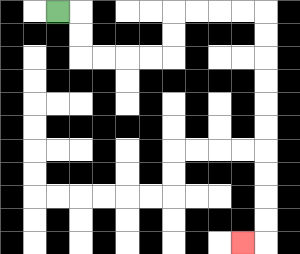{'start': '[2, 0]', 'end': '[10, 10]', 'path_directions': 'R,D,D,R,R,R,R,U,U,R,R,R,R,D,D,D,D,D,D,D,D,D,D,L', 'path_coordinates': '[[2, 0], [3, 0], [3, 1], [3, 2], [4, 2], [5, 2], [6, 2], [7, 2], [7, 1], [7, 0], [8, 0], [9, 0], [10, 0], [11, 0], [11, 1], [11, 2], [11, 3], [11, 4], [11, 5], [11, 6], [11, 7], [11, 8], [11, 9], [11, 10], [10, 10]]'}